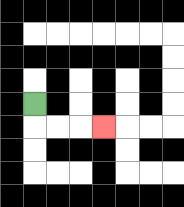{'start': '[1, 4]', 'end': '[4, 5]', 'path_directions': 'D,R,R,R', 'path_coordinates': '[[1, 4], [1, 5], [2, 5], [3, 5], [4, 5]]'}